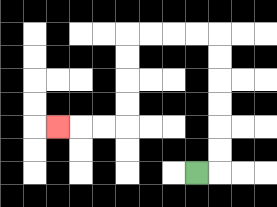{'start': '[8, 7]', 'end': '[2, 5]', 'path_directions': 'R,U,U,U,U,U,U,L,L,L,L,D,D,D,D,L,L,L', 'path_coordinates': '[[8, 7], [9, 7], [9, 6], [9, 5], [9, 4], [9, 3], [9, 2], [9, 1], [8, 1], [7, 1], [6, 1], [5, 1], [5, 2], [5, 3], [5, 4], [5, 5], [4, 5], [3, 5], [2, 5]]'}